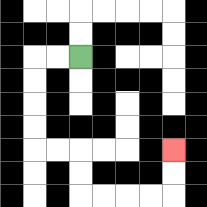{'start': '[3, 2]', 'end': '[7, 6]', 'path_directions': 'L,L,D,D,D,D,R,R,D,D,R,R,R,R,U,U', 'path_coordinates': '[[3, 2], [2, 2], [1, 2], [1, 3], [1, 4], [1, 5], [1, 6], [2, 6], [3, 6], [3, 7], [3, 8], [4, 8], [5, 8], [6, 8], [7, 8], [7, 7], [7, 6]]'}